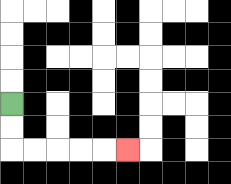{'start': '[0, 4]', 'end': '[5, 6]', 'path_directions': 'D,D,R,R,R,R,R', 'path_coordinates': '[[0, 4], [0, 5], [0, 6], [1, 6], [2, 6], [3, 6], [4, 6], [5, 6]]'}